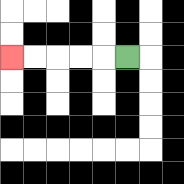{'start': '[5, 2]', 'end': '[0, 2]', 'path_directions': 'L,L,L,L,L', 'path_coordinates': '[[5, 2], [4, 2], [3, 2], [2, 2], [1, 2], [0, 2]]'}